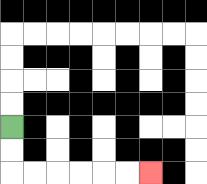{'start': '[0, 5]', 'end': '[6, 7]', 'path_directions': 'D,D,R,R,R,R,R,R', 'path_coordinates': '[[0, 5], [0, 6], [0, 7], [1, 7], [2, 7], [3, 7], [4, 7], [5, 7], [6, 7]]'}